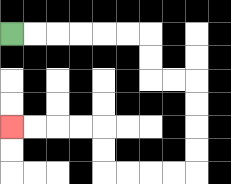{'start': '[0, 1]', 'end': '[0, 5]', 'path_directions': 'R,R,R,R,R,R,D,D,R,R,D,D,D,D,L,L,L,L,U,U,L,L,L,L', 'path_coordinates': '[[0, 1], [1, 1], [2, 1], [3, 1], [4, 1], [5, 1], [6, 1], [6, 2], [6, 3], [7, 3], [8, 3], [8, 4], [8, 5], [8, 6], [8, 7], [7, 7], [6, 7], [5, 7], [4, 7], [4, 6], [4, 5], [3, 5], [2, 5], [1, 5], [0, 5]]'}